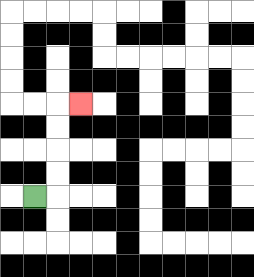{'start': '[1, 8]', 'end': '[3, 4]', 'path_directions': 'R,U,U,U,U,R', 'path_coordinates': '[[1, 8], [2, 8], [2, 7], [2, 6], [2, 5], [2, 4], [3, 4]]'}